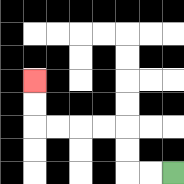{'start': '[7, 7]', 'end': '[1, 3]', 'path_directions': 'L,L,U,U,L,L,L,L,U,U', 'path_coordinates': '[[7, 7], [6, 7], [5, 7], [5, 6], [5, 5], [4, 5], [3, 5], [2, 5], [1, 5], [1, 4], [1, 3]]'}